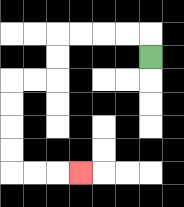{'start': '[6, 2]', 'end': '[3, 7]', 'path_directions': 'U,L,L,L,L,D,D,L,L,D,D,D,D,R,R,R', 'path_coordinates': '[[6, 2], [6, 1], [5, 1], [4, 1], [3, 1], [2, 1], [2, 2], [2, 3], [1, 3], [0, 3], [0, 4], [0, 5], [0, 6], [0, 7], [1, 7], [2, 7], [3, 7]]'}